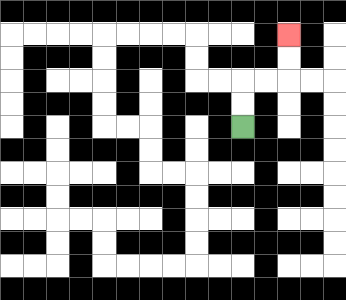{'start': '[10, 5]', 'end': '[12, 1]', 'path_directions': 'U,U,R,R,U,U', 'path_coordinates': '[[10, 5], [10, 4], [10, 3], [11, 3], [12, 3], [12, 2], [12, 1]]'}